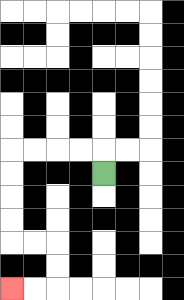{'start': '[4, 7]', 'end': '[0, 12]', 'path_directions': 'U,L,L,L,L,D,D,D,D,R,R,D,D,L,L', 'path_coordinates': '[[4, 7], [4, 6], [3, 6], [2, 6], [1, 6], [0, 6], [0, 7], [0, 8], [0, 9], [0, 10], [1, 10], [2, 10], [2, 11], [2, 12], [1, 12], [0, 12]]'}